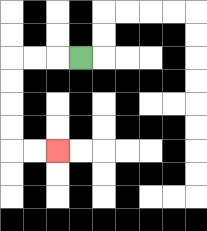{'start': '[3, 2]', 'end': '[2, 6]', 'path_directions': 'L,L,L,D,D,D,D,R,R', 'path_coordinates': '[[3, 2], [2, 2], [1, 2], [0, 2], [0, 3], [0, 4], [0, 5], [0, 6], [1, 6], [2, 6]]'}